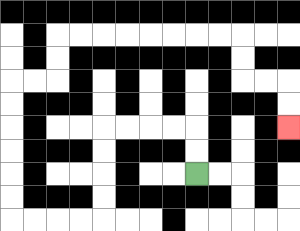{'start': '[8, 7]', 'end': '[12, 5]', 'path_directions': 'U,U,L,L,L,L,D,D,D,D,L,L,L,L,U,U,U,U,U,U,R,R,U,U,R,R,R,R,R,R,R,R,D,D,R,R,D,D', 'path_coordinates': '[[8, 7], [8, 6], [8, 5], [7, 5], [6, 5], [5, 5], [4, 5], [4, 6], [4, 7], [4, 8], [4, 9], [3, 9], [2, 9], [1, 9], [0, 9], [0, 8], [0, 7], [0, 6], [0, 5], [0, 4], [0, 3], [1, 3], [2, 3], [2, 2], [2, 1], [3, 1], [4, 1], [5, 1], [6, 1], [7, 1], [8, 1], [9, 1], [10, 1], [10, 2], [10, 3], [11, 3], [12, 3], [12, 4], [12, 5]]'}